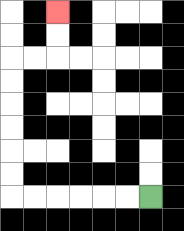{'start': '[6, 8]', 'end': '[2, 0]', 'path_directions': 'L,L,L,L,L,L,U,U,U,U,U,U,R,R,U,U', 'path_coordinates': '[[6, 8], [5, 8], [4, 8], [3, 8], [2, 8], [1, 8], [0, 8], [0, 7], [0, 6], [0, 5], [0, 4], [0, 3], [0, 2], [1, 2], [2, 2], [2, 1], [2, 0]]'}